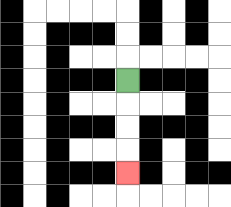{'start': '[5, 3]', 'end': '[5, 7]', 'path_directions': 'D,D,D,D', 'path_coordinates': '[[5, 3], [5, 4], [5, 5], [5, 6], [5, 7]]'}